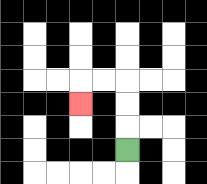{'start': '[5, 6]', 'end': '[3, 4]', 'path_directions': 'U,U,U,L,L,D', 'path_coordinates': '[[5, 6], [5, 5], [5, 4], [5, 3], [4, 3], [3, 3], [3, 4]]'}